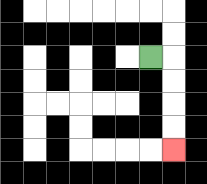{'start': '[6, 2]', 'end': '[7, 6]', 'path_directions': 'R,D,D,D,D', 'path_coordinates': '[[6, 2], [7, 2], [7, 3], [7, 4], [7, 5], [7, 6]]'}